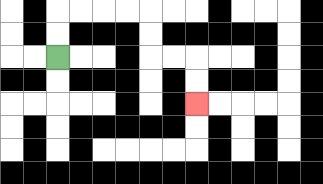{'start': '[2, 2]', 'end': '[8, 4]', 'path_directions': 'U,U,R,R,R,R,D,D,R,R,D,D', 'path_coordinates': '[[2, 2], [2, 1], [2, 0], [3, 0], [4, 0], [5, 0], [6, 0], [6, 1], [6, 2], [7, 2], [8, 2], [8, 3], [8, 4]]'}